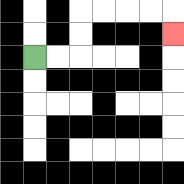{'start': '[1, 2]', 'end': '[7, 1]', 'path_directions': 'R,R,U,U,R,R,R,R,D', 'path_coordinates': '[[1, 2], [2, 2], [3, 2], [3, 1], [3, 0], [4, 0], [5, 0], [6, 0], [7, 0], [7, 1]]'}